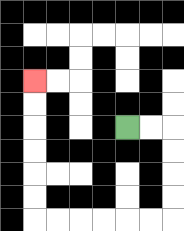{'start': '[5, 5]', 'end': '[1, 3]', 'path_directions': 'R,R,D,D,D,D,L,L,L,L,L,L,U,U,U,U,U,U', 'path_coordinates': '[[5, 5], [6, 5], [7, 5], [7, 6], [7, 7], [7, 8], [7, 9], [6, 9], [5, 9], [4, 9], [3, 9], [2, 9], [1, 9], [1, 8], [1, 7], [1, 6], [1, 5], [1, 4], [1, 3]]'}